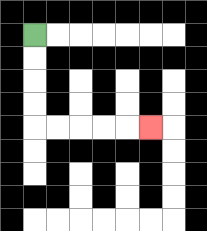{'start': '[1, 1]', 'end': '[6, 5]', 'path_directions': 'D,D,D,D,R,R,R,R,R', 'path_coordinates': '[[1, 1], [1, 2], [1, 3], [1, 4], [1, 5], [2, 5], [3, 5], [4, 5], [5, 5], [6, 5]]'}